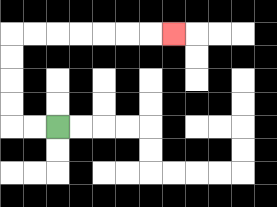{'start': '[2, 5]', 'end': '[7, 1]', 'path_directions': 'L,L,U,U,U,U,R,R,R,R,R,R,R', 'path_coordinates': '[[2, 5], [1, 5], [0, 5], [0, 4], [0, 3], [0, 2], [0, 1], [1, 1], [2, 1], [3, 1], [4, 1], [5, 1], [6, 1], [7, 1]]'}